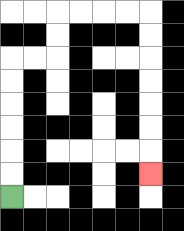{'start': '[0, 8]', 'end': '[6, 7]', 'path_directions': 'U,U,U,U,U,U,R,R,U,U,R,R,R,R,D,D,D,D,D,D,D', 'path_coordinates': '[[0, 8], [0, 7], [0, 6], [0, 5], [0, 4], [0, 3], [0, 2], [1, 2], [2, 2], [2, 1], [2, 0], [3, 0], [4, 0], [5, 0], [6, 0], [6, 1], [6, 2], [6, 3], [6, 4], [6, 5], [6, 6], [6, 7]]'}